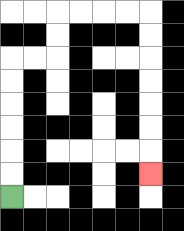{'start': '[0, 8]', 'end': '[6, 7]', 'path_directions': 'U,U,U,U,U,U,R,R,U,U,R,R,R,R,D,D,D,D,D,D,D', 'path_coordinates': '[[0, 8], [0, 7], [0, 6], [0, 5], [0, 4], [0, 3], [0, 2], [1, 2], [2, 2], [2, 1], [2, 0], [3, 0], [4, 0], [5, 0], [6, 0], [6, 1], [6, 2], [6, 3], [6, 4], [6, 5], [6, 6], [6, 7]]'}